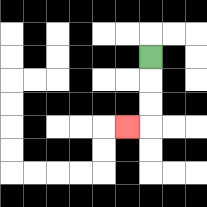{'start': '[6, 2]', 'end': '[5, 5]', 'path_directions': 'D,D,D,L', 'path_coordinates': '[[6, 2], [6, 3], [6, 4], [6, 5], [5, 5]]'}